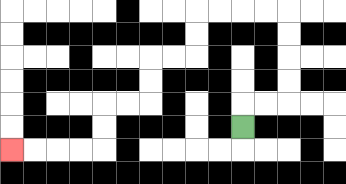{'start': '[10, 5]', 'end': '[0, 6]', 'path_directions': 'U,R,R,U,U,U,U,L,L,L,L,D,D,L,L,D,D,L,L,D,D,L,L,L,L', 'path_coordinates': '[[10, 5], [10, 4], [11, 4], [12, 4], [12, 3], [12, 2], [12, 1], [12, 0], [11, 0], [10, 0], [9, 0], [8, 0], [8, 1], [8, 2], [7, 2], [6, 2], [6, 3], [6, 4], [5, 4], [4, 4], [4, 5], [4, 6], [3, 6], [2, 6], [1, 6], [0, 6]]'}